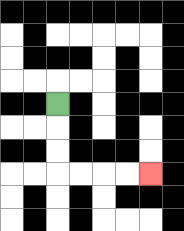{'start': '[2, 4]', 'end': '[6, 7]', 'path_directions': 'D,D,D,R,R,R,R', 'path_coordinates': '[[2, 4], [2, 5], [2, 6], [2, 7], [3, 7], [4, 7], [5, 7], [6, 7]]'}